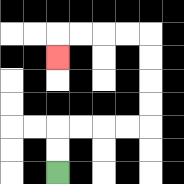{'start': '[2, 7]', 'end': '[2, 2]', 'path_directions': 'U,U,R,R,R,R,U,U,U,U,L,L,L,L,D', 'path_coordinates': '[[2, 7], [2, 6], [2, 5], [3, 5], [4, 5], [5, 5], [6, 5], [6, 4], [6, 3], [6, 2], [6, 1], [5, 1], [4, 1], [3, 1], [2, 1], [2, 2]]'}